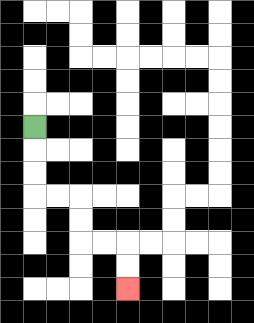{'start': '[1, 5]', 'end': '[5, 12]', 'path_directions': 'D,D,D,R,R,D,D,R,R,D,D', 'path_coordinates': '[[1, 5], [1, 6], [1, 7], [1, 8], [2, 8], [3, 8], [3, 9], [3, 10], [4, 10], [5, 10], [5, 11], [5, 12]]'}